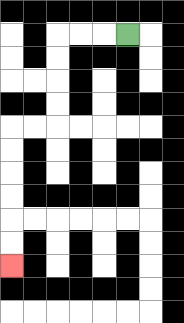{'start': '[5, 1]', 'end': '[0, 11]', 'path_directions': 'L,L,L,D,D,D,D,L,L,D,D,D,D,D,D', 'path_coordinates': '[[5, 1], [4, 1], [3, 1], [2, 1], [2, 2], [2, 3], [2, 4], [2, 5], [1, 5], [0, 5], [0, 6], [0, 7], [0, 8], [0, 9], [0, 10], [0, 11]]'}